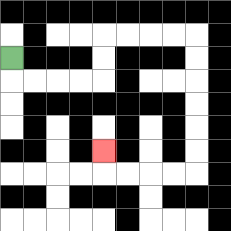{'start': '[0, 2]', 'end': '[4, 6]', 'path_directions': 'D,R,R,R,R,U,U,R,R,R,R,D,D,D,D,D,D,L,L,L,L,U', 'path_coordinates': '[[0, 2], [0, 3], [1, 3], [2, 3], [3, 3], [4, 3], [4, 2], [4, 1], [5, 1], [6, 1], [7, 1], [8, 1], [8, 2], [8, 3], [8, 4], [8, 5], [8, 6], [8, 7], [7, 7], [6, 7], [5, 7], [4, 7], [4, 6]]'}